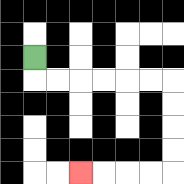{'start': '[1, 2]', 'end': '[3, 7]', 'path_directions': 'D,R,R,R,R,R,R,D,D,D,D,L,L,L,L', 'path_coordinates': '[[1, 2], [1, 3], [2, 3], [3, 3], [4, 3], [5, 3], [6, 3], [7, 3], [7, 4], [7, 5], [7, 6], [7, 7], [6, 7], [5, 7], [4, 7], [3, 7]]'}